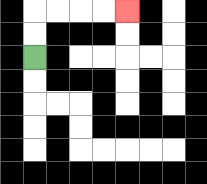{'start': '[1, 2]', 'end': '[5, 0]', 'path_directions': 'U,U,R,R,R,R', 'path_coordinates': '[[1, 2], [1, 1], [1, 0], [2, 0], [3, 0], [4, 0], [5, 0]]'}